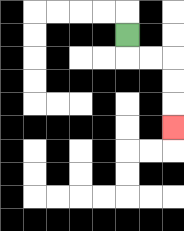{'start': '[5, 1]', 'end': '[7, 5]', 'path_directions': 'D,R,R,D,D,D', 'path_coordinates': '[[5, 1], [5, 2], [6, 2], [7, 2], [7, 3], [7, 4], [7, 5]]'}